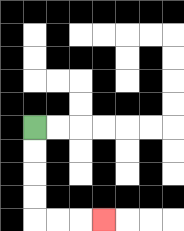{'start': '[1, 5]', 'end': '[4, 9]', 'path_directions': 'D,D,D,D,R,R,R', 'path_coordinates': '[[1, 5], [1, 6], [1, 7], [1, 8], [1, 9], [2, 9], [3, 9], [4, 9]]'}